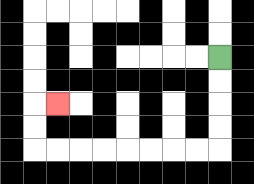{'start': '[9, 2]', 'end': '[2, 4]', 'path_directions': 'D,D,D,D,L,L,L,L,L,L,L,L,U,U,R', 'path_coordinates': '[[9, 2], [9, 3], [9, 4], [9, 5], [9, 6], [8, 6], [7, 6], [6, 6], [5, 6], [4, 6], [3, 6], [2, 6], [1, 6], [1, 5], [1, 4], [2, 4]]'}